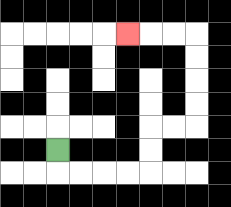{'start': '[2, 6]', 'end': '[5, 1]', 'path_directions': 'D,R,R,R,R,U,U,R,R,U,U,U,U,L,L,L', 'path_coordinates': '[[2, 6], [2, 7], [3, 7], [4, 7], [5, 7], [6, 7], [6, 6], [6, 5], [7, 5], [8, 5], [8, 4], [8, 3], [8, 2], [8, 1], [7, 1], [6, 1], [5, 1]]'}